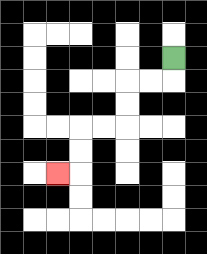{'start': '[7, 2]', 'end': '[2, 7]', 'path_directions': 'D,L,L,D,D,L,L,D,D,L', 'path_coordinates': '[[7, 2], [7, 3], [6, 3], [5, 3], [5, 4], [5, 5], [4, 5], [3, 5], [3, 6], [3, 7], [2, 7]]'}